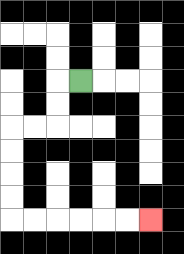{'start': '[3, 3]', 'end': '[6, 9]', 'path_directions': 'L,D,D,L,L,D,D,D,D,R,R,R,R,R,R', 'path_coordinates': '[[3, 3], [2, 3], [2, 4], [2, 5], [1, 5], [0, 5], [0, 6], [0, 7], [0, 8], [0, 9], [1, 9], [2, 9], [3, 9], [4, 9], [5, 9], [6, 9]]'}